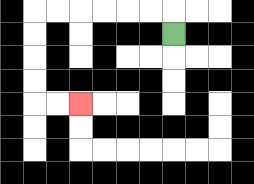{'start': '[7, 1]', 'end': '[3, 4]', 'path_directions': 'U,L,L,L,L,L,L,D,D,D,D,R,R', 'path_coordinates': '[[7, 1], [7, 0], [6, 0], [5, 0], [4, 0], [3, 0], [2, 0], [1, 0], [1, 1], [1, 2], [1, 3], [1, 4], [2, 4], [3, 4]]'}